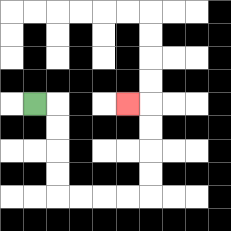{'start': '[1, 4]', 'end': '[5, 4]', 'path_directions': 'R,D,D,D,D,R,R,R,R,U,U,U,U,L', 'path_coordinates': '[[1, 4], [2, 4], [2, 5], [2, 6], [2, 7], [2, 8], [3, 8], [4, 8], [5, 8], [6, 8], [6, 7], [6, 6], [6, 5], [6, 4], [5, 4]]'}